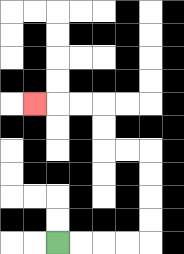{'start': '[2, 10]', 'end': '[1, 4]', 'path_directions': 'R,R,R,R,U,U,U,U,L,L,U,U,L,L,L', 'path_coordinates': '[[2, 10], [3, 10], [4, 10], [5, 10], [6, 10], [6, 9], [6, 8], [6, 7], [6, 6], [5, 6], [4, 6], [4, 5], [4, 4], [3, 4], [2, 4], [1, 4]]'}